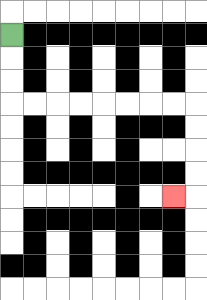{'start': '[0, 1]', 'end': '[7, 8]', 'path_directions': 'D,D,D,R,R,R,R,R,R,R,R,D,D,D,D,L', 'path_coordinates': '[[0, 1], [0, 2], [0, 3], [0, 4], [1, 4], [2, 4], [3, 4], [4, 4], [5, 4], [6, 4], [7, 4], [8, 4], [8, 5], [8, 6], [8, 7], [8, 8], [7, 8]]'}